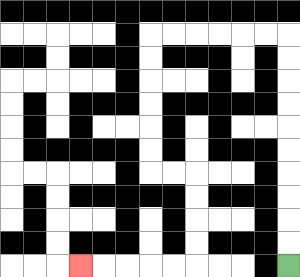{'start': '[12, 11]', 'end': '[3, 11]', 'path_directions': 'U,U,U,U,U,U,U,U,U,U,L,L,L,L,L,L,D,D,D,D,D,D,R,R,D,D,D,D,L,L,L,L,L', 'path_coordinates': '[[12, 11], [12, 10], [12, 9], [12, 8], [12, 7], [12, 6], [12, 5], [12, 4], [12, 3], [12, 2], [12, 1], [11, 1], [10, 1], [9, 1], [8, 1], [7, 1], [6, 1], [6, 2], [6, 3], [6, 4], [6, 5], [6, 6], [6, 7], [7, 7], [8, 7], [8, 8], [8, 9], [8, 10], [8, 11], [7, 11], [6, 11], [5, 11], [4, 11], [3, 11]]'}